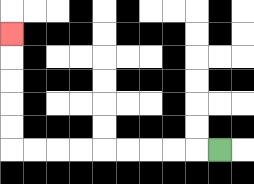{'start': '[9, 6]', 'end': '[0, 1]', 'path_directions': 'L,L,L,L,L,L,L,L,L,U,U,U,U,U', 'path_coordinates': '[[9, 6], [8, 6], [7, 6], [6, 6], [5, 6], [4, 6], [3, 6], [2, 6], [1, 6], [0, 6], [0, 5], [0, 4], [0, 3], [0, 2], [0, 1]]'}